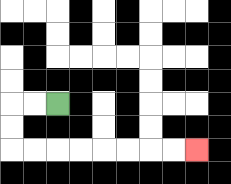{'start': '[2, 4]', 'end': '[8, 6]', 'path_directions': 'L,L,D,D,R,R,R,R,R,R,R,R', 'path_coordinates': '[[2, 4], [1, 4], [0, 4], [0, 5], [0, 6], [1, 6], [2, 6], [3, 6], [4, 6], [5, 6], [6, 6], [7, 6], [8, 6]]'}